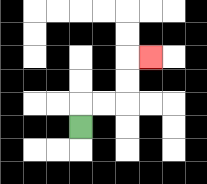{'start': '[3, 5]', 'end': '[6, 2]', 'path_directions': 'U,R,R,U,U,R', 'path_coordinates': '[[3, 5], [3, 4], [4, 4], [5, 4], [5, 3], [5, 2], [6, 2]]'}